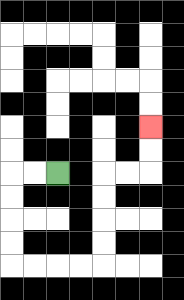{'start': '[2, 7]', 'end': '[6, 5]', 'path_directions': 'L,L,D,D,D,D,R,R,R,R,U,U,U,U,R,R,U,U', 'path_coordinates': '[[2, 7], [1, 7], [0, 7], [0, 8], [0, 9], [0, 10], [0, 11], [1, 11], [2, 11], [3, 11], [4, 11], [4, 10], [4, 9], [4, 8], [4, 7], [5, 7], [6, 7], [6, 6], [6, 5]]'}